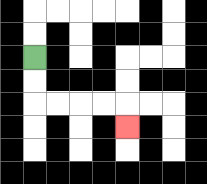{'start': '[1, 2]', 'end': '[5, 5]', 'path_directions': 'D,D,R,R,R,R,D', 'path_coordinates': '[[1, 2], [1, 3], [1, 4], [2, 4], [3, 4], [4, 4], [5, 4], [5, 5]]'}